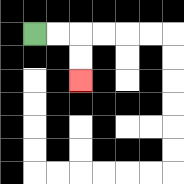{'start': '[1, 1]', 'end': '[3, 3]', 'path_directions': 'R,R,D,D', 'path_coordinates': '[[1, 1], [2, 1], [3, 1], [3, 2], [3, 3]]'}